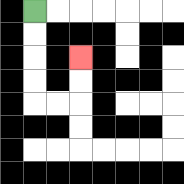{'start': '[1, 0]', 'end': '[3, 2]', 'path_directions': 'D,D,D,D,R,R,U,U', 'path_coordinates': '[[1, 0], [1, 1], [1, 2], [1, 3], [1, 4], [2, 4], [3, 4], [3, 3], [3, 2]]'}